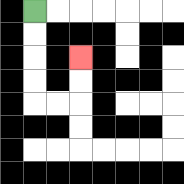{'start': '[1, 0]', 'end': '[3, 2]', 'path_directions': 'D,D,D,D,R,R,U,U', 'path_coordinates': '[[1, 0], [1, 1], [1, 2], [1, 3], [1, 4], [2, 4], [3, 4], [3, 3], [3, 2]]'}